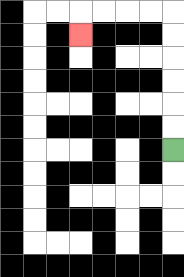{'start': '[7, 6]', 'end': '[3, 1]', 'path_directions': 'U,U,U,U,U,U,L,L,L,L,D', 'path_coordinates': '[[7, 6], [7, 5], [7, 4], [7, 3], [7, 2], [7, 1], [7, 0], [6, 0], [5, 0], [4, 0], [3, 0], [3, 1]]'}